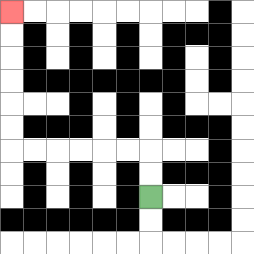{'start': '[6, 8]', 'end': '[0, 0]', 'path_directions': 'U,U,L,L,L,L,L,L,U,U,U,U,U,U', 'path_coordinates': '[[6, 8], [6, 7], [6, 6], [5, 6], [4, 6], [3, 6], [2, 6], [1, 6], [0, 6], [0, 5], [0, 4], [0, 3], [0, 2], [0, 1], [0, 0]]'}